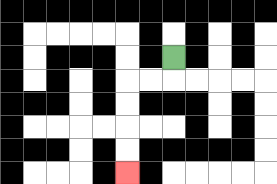{'start': '[7, 2]', 'end': '[5, 7]', 'path_directions': 'D,L,L,D,D,D,D', 'path_coordinates': '[[7, 2], [7, 3], [6, 3], [5, 3], [5, 4], [5, 5], [5, 6], [5, 7]]'}